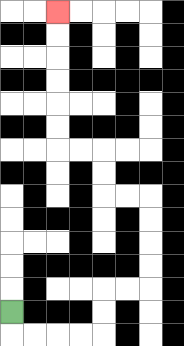{'start': '[0, 13]', 'end': '[2, 0]', 'path_directions': 'D,R,R,R,R,U,U,R,R,U,U,U,U,L,L,U,U,L,L,U,U,U,U,U,U', 'path_coordinates': '[[0, 13], [0, 14], [1, 14], [2, 14], [3, 14], [4, 14], [4, 13], [4, 12], [5, 12], [6, 12], [6, 11], [6, 10], [6, 9], [6, 8], [5, 8], [4, 8], [4, 7], [4, 6], [3, 6], [2, 6], [2, 5], [2, 4], [2, 3], [2, 2], [2, 1], [2, 0]]'}